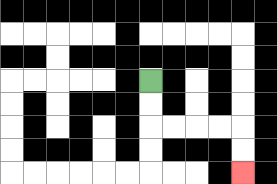{'start': '[6, 3]', 'end': '[10, 7]', 'path_directions': 'D,D,R,R,R,R,D,D', 'path_coordinates': '[[6, 3], [6, 4], [6, 5], [7, 5], [8, 5], [9, 5], [10, 5], [10, 6], [10, 7]]'}